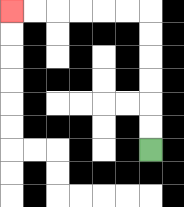{'start': '[6, 6]', 'end': '[0, 0]', 'path_directions': 'U,U,U,U,U,U,L,L,L,L,L,L', 'path_coordinates': '[[6, 6], [6, 5], [6, 4], [6, 3], [6, 2], [6, 1], [6, 0], [5, 0], [4, 0], [3, 0], [2, 0], [1, 0], [0, 0]]'}